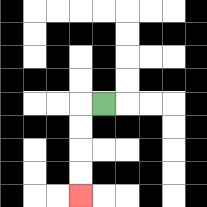{'start': '[4, 4]', 'end': '[3, 8]', 'path_directions': 'L,D,D,D,D', 'path_coordinates': '[[4, 4], [3, 4], [3, 5], [3, 6], [3, 7], [3, 8]]'}